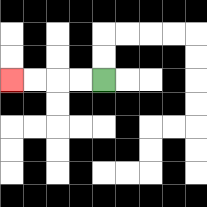{'start': '[4, 3]', 'end': '[0, 3]', 'path_directions': 'L,L,L,L', 'path_coordinates': '[[4, 3], [3, 3], [2, 3], [1, 3], [0, 3]]'}